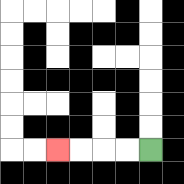{'start': '[6, 6]', 'end': '[2, 6]', 'path_directions': 'L,L,L,L', 'path_coordinates': '[[6, 6], [5, 6], [4, 6], [3, 6], [2, 6]]'}